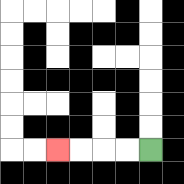{'start': '[6, 6]', 'end': '[2, 6]', 'path_directions': 'L,L,L,L', 'path_coordinates': '[[6, 6], [5, 6], [4, 6], [3, 6], [2, 6]]'}